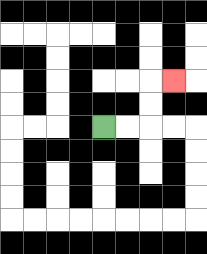{'start': '[4, 5]', 'end': '[7, 3]', 'path_directions': 'R,R,U,U,R', 'path_coordinates': '[[4, 5], [5, 5], [6, 5], [6, 4], [6, 3], [7, 3]]'}